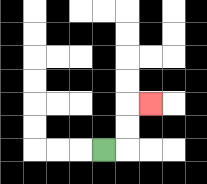{'start': '[4, 6]', 'end': '[6, 4]', 'path_directions': 'R,U,U,R', 'path_coordinates': '[[4, 6], [5, 6], [5, 5], [5, 4], [6, 4]]'}